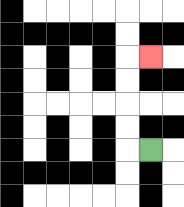{'start': '[6, 6]', 'end': '[6, 2]', 'path_directions': 'L,U,U,U,U,R', 'path_coordinates': '[[6, 6], [5, 6], [5, 5], [5, 4], [5, 3], [5, 2], [6, 2]]'}